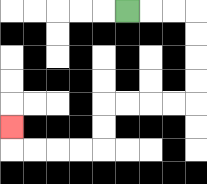{'start': '[5, 0]', 'end': '[0, 5]', 'path_directions': 'R,R,R,D,D,D,D,L,L,L,L,D,D,L,L,L,L,U', 'path_coordinates': '[[5, 0], [6, 0], [7, 0], [8, 0], [8, 1], [8, 2], [8, 3], [8, 4], [7, 4], [6, 4], [5, 4], [4, 4], [4, 5], [4, 6], [3, 6], [2, 6], [1, 6], [0, 6], [0, 5]]'}